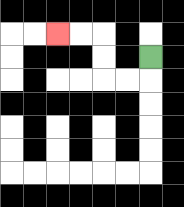{'start': '[6, 2]', 'end': '[2, 1]', 'path_directions': 'D,L,L,U,U,L,L', 'path_coordinates': '[[6, 2], [6, 3], [5, 3], [4, 3], [4, 2], [4, 1], [3, 1], [2, 1]]'}